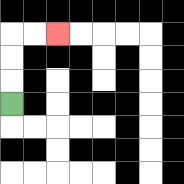{'start': '[0, 4]', 'end': '[2, 1]', 'path_directions': 'U,U,U,R,R', 'path_coordinates': '[[0, 4], [0, 3], [0, 2], [0, 1], [1, 1], [2, 1]]'}